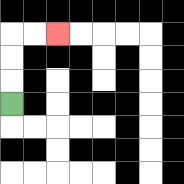{'start': '[0, 4]', 'end': '[2, 1]', 'path_directions': 'U,U,U,R,R', 'path_coordinates': '[[0, 4], [0, 3], [0, 2], [0, 1], [1, 1], [2, 1]]'}